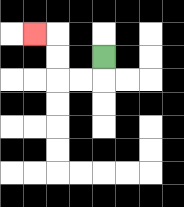{'start': '[4, 2]', 'end': '[1, 1]', 'path_directions': 'D,L,L,U,U,L', 'path_coordinates': '[[4, 2], [4, 3], [3, 3], [2, 3], [2, 2], [2, 1], [1, 1]]'}